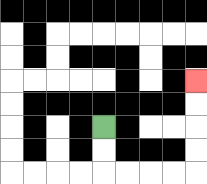{'start': '[4, 5]', 'end': '[8, 3]', 'path_directions': 'D,D,R,R,R,R,U,U,U,U', 'path_coordinates': '[[4, 5], [4, 6], [4, 7], [5, 7], [6, 7], [7, 7], [8, 7], [8, 6], [8, 5], [8, 4], [8, 3]]'}